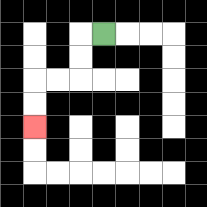{'start': '[4, 1]', 'end': '[1, 5]', 'path_directions': 'L,D,D,L,L,D,D', 'path_coordinates': '[[4, 1], [3, 1], [3, 2], [3, 3], [2, 3], [1, 3], [1, 4], [1, 5]]'}